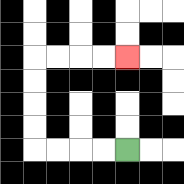{'start': '[5, 6]', 'end': '[5, 2]', 'path_directions': 'L,L,L,L,U,U,U,U,R,R,R,R', 'path_coordinates': '[[5, 6], [4, 6], [3, 6], [2, 6], [1, 6], [1, 5], [1, 4], [1, 3], [1, 2], [2, 2], [3, 2], [4, 2], [5, 2]]'}